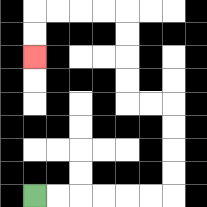{'start': '[1, 8]', 'end': '[1, 2]', 'path_directions': 'R,R,R,R,R,R,U,U,U,U,L,L,U,U,U,U,L,L,L,L,D,D', 'path_coordinates': '[[1, 8], [2, 8], [3, 8], [4, 8], [5, 8], [6, 8], [7, 8], [7, 7], [7, 6], [7, 5], [7, 4], [6, 4], [5, 4], [5, 3], [5, 2], [5, 1], [5, 0], [4, 0], [3, 0], [2, 0], [1, 0], [1, 1], [1, 2]]'}